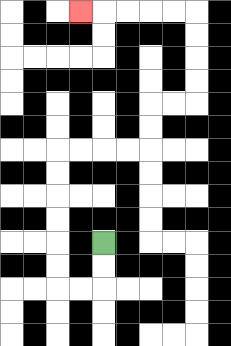{'start': '[4, 10]', 'end': '[3, 0]', 'path_directions': 'D,D,L,L,U,U,U,U,U,U,R,R,R,R,U,U,R,R,U,U,U,U,L,L,L,L,L', 'path_coordinates': '[[4, 10], [4, 11], [4, 12], [3, 12], [2, 12], [2, 11], [2, 10], [2, 9], [2, 8], [2, 7], [2, 6], [3, 6], [4, 6], [5, 6], [6, 6], [6, 5], [6, 4], [7, 4], [8, 4], [8, 3], [8, 2], [8, 1], [8, 0], [7, 0], [6, 0], [5, 0], [4, 0], [3, 0]]'}